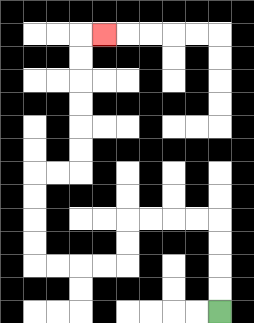{'start': '[9, 13]', 'end': '[4, 1]', 'path_directions': 'U,U,U,U,L,L,L,L,D,D,L,L,L,L,U,U,U,U,R,R,U,U,U,U,U,U,R', 'path_coordinates': '[[9, 13], [9, 12], [9, 11], [9, 10], [9, 9], [8, 9], [7, 9], [6, 9], [5, 9], [5, 10], [5, 11], [4, 11], [3, 11], [2, 11], [1, 11], [1, 10], [1, 9], [1, 8], [1, 7], [2, 7], [3, 7], [3, 6], [3, 5], [3, 4], [3, 3], [3, 2], [3, 1], [4, 1]]'}